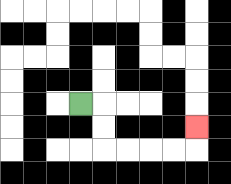{'start': '[3, 4]', 'end': '[8, 5]', 'path_directions': 'R,D,D,R,R,R,R,U', 'path_coordinates': '[[3, 4], [4, 4], [4, 5], [4, 6], [5, 6], [6, 6], [7, 6], [8, 6], [8, 5]]'}